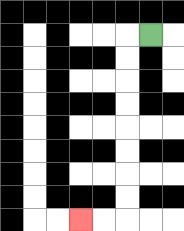{'start': '[6, 1]', 'end': '[3, 9]', 'path_directions': 'L,D,D,D,D,D,D,D,D,L,L', 'path_coordinates': '[[6, 1], [5, 1], [5, 2], [5, 3], [5, 4], [5, 5], [5, 6], [5, 7], [5, 8], [5, 9], [4, 9], [3, 9]]'}